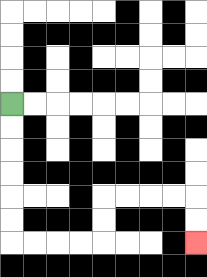{'start': '[0, 4]', 'end': '[8, 10]', 'path_directions': 'D,D,D,D,D,D,R,R,R,R,U,U,R,R,R,R,D,D', 'path_coordinates': '[[0, 4], [0, 5], [0, 6], [0, 7], [0, 8], [0, 9], [0, 10], [1, 10], [2, 10], [3, 10], [4, 10], [4, 9], [4, 8], [5, 8], [6, 8], [7, 8], [8, 8], [8, 9], [8, 10]]'}